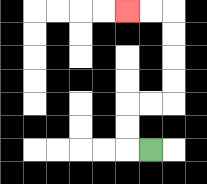{'start': '[6, 6]', 'end': '[5, 0]', 'path_directions': 'L,U,U,R,R,U,U,U,U,L,L', 'path_coordinates': '[[6, 6], [5, 6], [5, 5], [5, 4], [6, 4], [7, 4], [7, 3], [7, 2], [7, 1], [7, 0], [6, 0], [5, 0]]'}